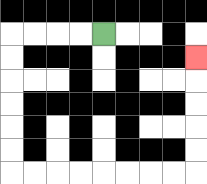{'start': '[4, 1]', 'end': '[8, 2]', 'path_directions': 'L,L,L,L,D,D,D,D,D,D,R,R,R,R,R,R,R,R,U,U,U,U,U', 'path_coordinates': '[[4, 1], [3, 1], [2, 1], [1, 1], [0, 1], [0, 2], [0, 3], [0, 4], [0, 5], [0, 6], [0, 7], [1, 7], [2, 7], [3, 7], [4, 7], [5, 7], [6, 7], [7, 7], [8, 7], [8, 6], [8, 5], [8, 4], [8, 3], [8, 2]]'}